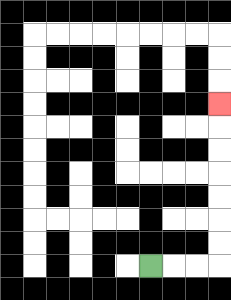{'start': '[6, 11]', 'end': '[9, 4]', 'path_directions': 'R,R,R,U,U,U,U,U,U,U', 'path_coordinates': '[[6, 11], [7, 11], [8, 11], [9, 11], [9, 10], [9, 9], [9, 8], [9, 7], [9, 6], [9, 5], [9, 4]]'}